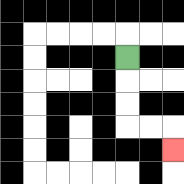{'start': '[5, 2]', 'end': '[7, 6]', 'path_directions': 'D,D,D,R,R,D', 'path_coordinates': '[[5, 2], [5, 3], [5, 4], [5, 5], [6, 5], [7, 5], [7, 6]]'}